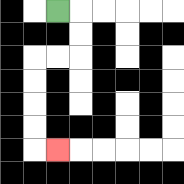{'start': '[2, 0]', 'end': '[2, 6]', 'path_directions': 'R,D,D,L,L,D,D,D,D,R', 'path_coordinates': '[[2, 0], [3, 0], [3, 1], [3, 2], [2, 2], [1, 2], [1, 3], [1, 4], [1, 5], [1, 6], [2, 6]]'}